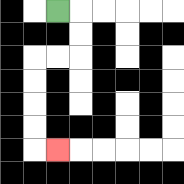{'start': '[2, 0]', 'end': '[2, 6]', 'path_directions': 'R,D,D,L,L,D,D,D,D,R', 'path_coordinates': '[[2, 0], [3, 0], [3, 1], [3, 2], [2, 2], [1, 2], [1, 3], [1, 4], [1, 5], [1, 6], [2, 6]]'}